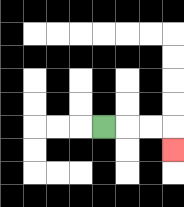{'start': '[4, 5]', 'end': '[7, 6]', 'path_directions': 'R,R,R,D', 'path_coordinates': '[[4, 5], [5, 5], [6, 5], [7, 5], [7, 6]]'}